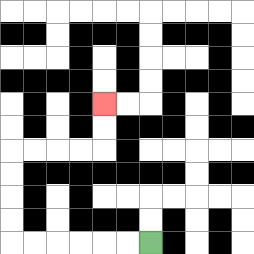{'start': '[6, 10]', 'end': '[4, 4]', 'path_directions': 'L,L,L,L,L,L,U,U,U,U,R,R,R,R,U,U', 'path_coordinates': '[[6, 10], [5, 10], [4, 10], [3, 10], [2, 10], [1, 10], [0, 10], [0, 9], [0, 8], [0, 7], [0, 6], [1, 6], [2, 6], [3, 6], [4, 6], [4, 5], [4, 4]]'}